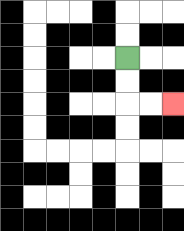{'start': '[5, 2]', 'end': '[7, 4]', 'path_directions': 'D,D,R,R', 'path_coordinates': '[[5, 2], [5, 3], [5, 4], [6, 4], [7, 4]]'}